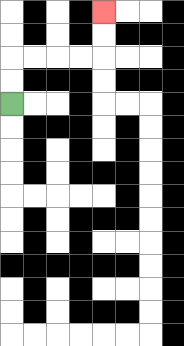{'start': '[0, 4]', 'end': '[4, 0]', 'path_directions': 'U,U,R,R,R,R,U,U', 'path_coordinates': '[[0, 4], [0, 3], [0, 2], [1, 2], [2, 2], [3, 2], [4, 2], [4, 1], [4, 0]]'}